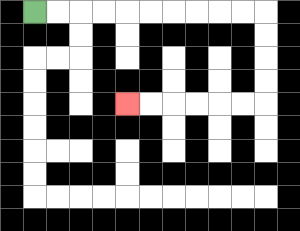{'start': '[1, 0]', 'end': '[5, 4]', 'path_directions': 'R,R,R,R,R,R,R,R,R,R,D,D,D,D,L,L,L,L,L,L', 'path_coordinates': '[[1, 0], [2, 0], [3, 0], [4, 0], [5, 0], [6, 0], [7, 0], [8, 0], [9, 0], [10, 0], [11, 0], [11, 1], [11, 2], [11, 3], [11, 4], [10, 4], [9, 4], [8, 4], [7, 4], [6, 4], [5, 4]]'}